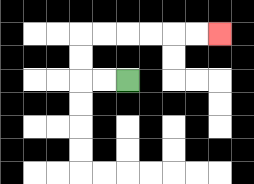{'start': '[5, 3]', 'end': '[9, 1]', 'path_directions': 'L,L,U,U,R,R,R,R,R,R', 'path_coordinates': '[[5, 3], [4, 3], [3, 3], [3, 2], [3, 1], [4, 1], [5, 1], [6, 1], [7, 1], [8, 1], [9, 1]]'}